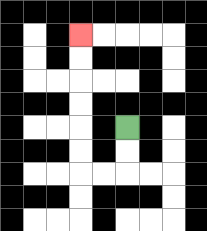{'start': '[5, 5]', 'end': '[3, 1]', 'path_directions': 'D,D,L,L,U,U,U,U,U,U', 'path_coordinates': '[[5, 5], [5, 6], [5, 7], [4, 7], [3, 7], [3, 6], [3, 5], [3, 4], [3, 3], [3, 2], [3, 1]]'}